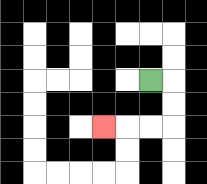{'start': '[6, 3]', 'end': '[4, 5]', 'path_directions': 'R,D,D,L,L,L', 'path_coordinates': '[[6, 3], [7, 3], [7, 4], [7, 5], [6, 5], [5, 5], [4, 5]]'}